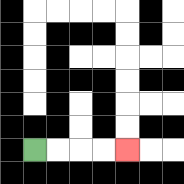{'start': '[1, 6]', 'end': '[5, 6]', 'path_directions': 'R,R,R,R', 'path_coordinates': '[[1, 6], [2, 6], [3, 6], [4, 6], [5, 6]]'}